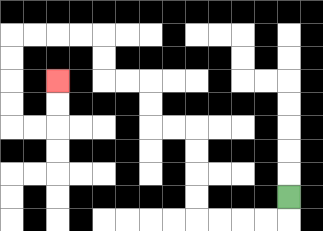{'start': '[12, 8]', 'end': '[2, 3]', 'path_directions': 'D,L,L,L,L,U,U,U,U,L,L,U,U,L,L,U,U,L,L,L,L,D,D,D,D,R,R,U,U', 'path_coordinates': '[[12, 8], [12, 9], [11, 9], [10, 9], [9, 9], [8, 9], [8, 8], [8, 7], [8, 6], [8, 5], [7, 5], [6, 5], [6, 4], [6, 3], [5, 3], [4, 3], [4, 2], [4, 1], [3, 1], [2, 1], [1, 1], [0, 1], [0, 2], [0, 3], [0, 4], [0, 5], [1, 5], [2, 5], [2, 4], [2, 3]]'}